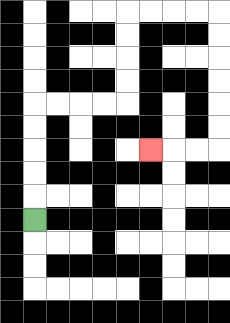{'start': '[1, 9]', 'end': '[6, 6]', 'path_directions': 'U,U,U,U,U,R,R,R,R,U,U,U,U,R,R,R,R,D,D,D,D,D,D,L,L,L', 'path_coordinates': '[[1, 9], [1, 8], [1, 7], [1, 6], [1, 5], [1, 4], [2, 4], [3, 4], [4, 4], [5, 4], [5, 3], [5, 2], [5, 1], [5, 0], [6, 0], [7, 0], [8, 0], [9, 0], [9, 1], [9, 2], [9, 3], [9, 4], [9, 5], [9, 6], [8, 6], [7, 6], [6, 6]]'}